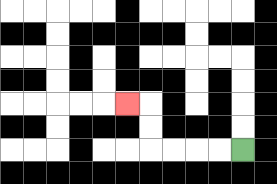{'start': '[10, 6]', 'end': '[5, 4]', 'path_directions': 'L,L,L,L,U,U,L', 'path_coordinates': '[[10, 6], [9, 6], [8, 6], [7, 6], [6, 6], [6, 5], [6, 4], [5, 4]]'}